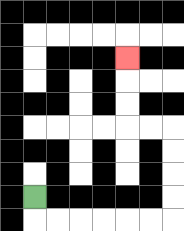{'start': '[1, 8]', 'end': '[5, 2]', 'path_directions': 'D,R,R,R,R,R,R,U,U,U,U,L,L,U,U,U', 'path_coordinates': '[[1, 8], [1, 9], [2, 9], [3, 9], [4, 9], [5, 9], [6, 9], [7, 9], [7, 8], [7, 7], [7, 6], [7, 5], [6, 5], [5, 5], [5, 4], [5, 3], [5, 2]]'}